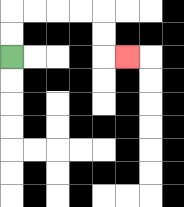{'start': '[0, 2]', 'end': '[5, 2]', 'path_directions': 'U,U,R,R,R,R,D,D,R', 'path_coordinates': '[[0, 2], [0, 1], [0, 0], [1, 0], [2, 0], [3, 0], [4, 0], [4, 1], [4, 2], [5, 2]]'}